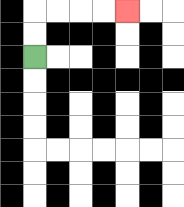{'start': '[1, 2]', 'end': '[5, 0]', 'path_directions': 'U,U,R,R,R,R', 'path_coordinates': '[[1, 2], [1, 1], [1, 0], [2, 0], [3, 0], [4, 0], [5, 0]]'}